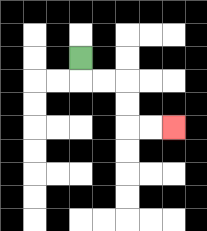{'start': '[3, 2]', 'end': '[7, 5]', 'path_directions': 'D,R,R,D,D,R,R', 'path_coordinates': '[[3, 2], [3, 3], [4, 3], [5, 3], [5, 4], [5, 5], [6, 5], [7, 5]]'}